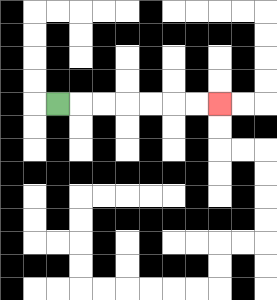{'start': '[2, 4]', 'end': '[9, 4]', 'path_directions': 'R,R,R,R,R,R,R', 'path_coordinates': '[[2, 4], [3, 4], [4, 4], [5, 4], [6, 4], [7, 4], [8, 4], [9, 4]]'}